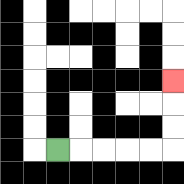{'start': '[2, 6]', 'end': '[7, 3]', 'path_directions': 'R,R,R,R,R,U,U,U', 'path_coordinates': '[[2, 6], [3, 6], [4, 6], [5, 6], [6, 6], [7, 6], [7, 5], [7, 4], [7, 3]]'}